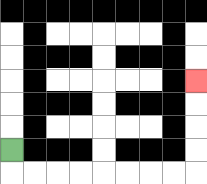{'start': '[0, 6]', 'end': '[8, 3]', 'path_directions': 'D,R,R,R,R,R,R,R,R,U,U,U,U', 'path_coordinates': '[[0, 6], [0, 7], [1, 7], [2, 7], [3, 7], [4, 7], [5, 7], [6, 7], [7, 7], [8, 7], [8, 6], [8, 5], [8, 4], [8, 3]]'}